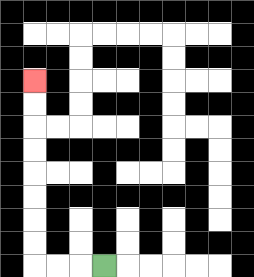{'start': '[4, 11]', 'end': '[1, 3]', 'path_directions': 'L,L,L,U,U,U,U,U,U,U,U', 'path_coordinates': '[[4, 11], [3, 11], [2, 11], [1, 11], [1, 10], [1, 9], [1, 8], [1, 7], [1, 6], [1, 5], [1, 4], [1, 3]]'}